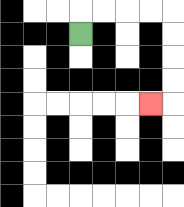{'start': '[3, 1]', 'end': '[6, 4]', 'path_directions': 'U,R,R,R,R,D,D,D,D,L', 'path_coordinates': '[[3, 1], [3, 0], [4, 0], [5, 0], [6, 0], [7, 0], [7, 1], [7, 2], [7, 3], [7, 4], [6, 4]]'}